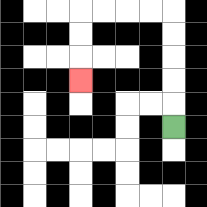{'start': '[7, 5]', 'end': '[3, 3]', 'path_directions': 'U,U,U,U,U,L,L,L,L,D,D,D', 'path_coordinates': '[[7, 5], [7, 4], [7, 3], [7, 2], [7, 1], [7, 0], [6, 0], [5, 0], [4, 0], [3, 0], [3, 1], [3, 2], [3, 3]]'}